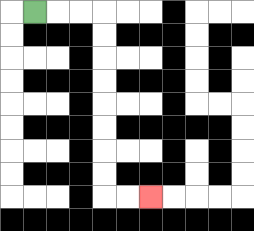{'start': '[1, 0]', 'end': '[6, 8]', 'path_directions': 'R,R,R,D,D,D,D,D,D,D,D,R,R', 'path_coordinates': '[[1, 0], [2, 0], [3, 0], [4, 0], [4, 1], [4, 2], [4, 3], [4, 4], [4, 5], [4, 6], [4, 7], [4, 8], [5, 8], [6, 8]]'}